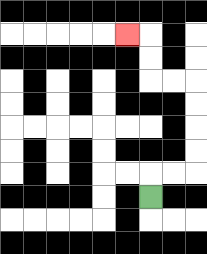{'start': '[6, 8]', 'end': '[5, 1]', 'path_directions': 'U,R,R,U,U,U,U,L,L,U,U,L', 'path_coordinates': '[[6, 8], [6, 7], [7, 7], [8, 7], [8, 6], [8, 5], [8, 4], [8, 3], [7, 3], [6, 3], [6, 2], [6, 1], [5, 1]]'}